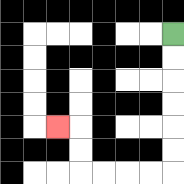{'start': '[7, 1]', 'end': '[2, 5]', 'path_directions': 'D,D,D,D,D,D,L,L,L,L,U,U,L', 'path_coordinates': '[[7, 1], [7, 2], [7, 3], [7, 4], [7, 5], [7, 6], [7, 7], [6, 7], [5, 7], [4, 7], [3, 7], [3, 6], [3, 5], [2, 5]]'}